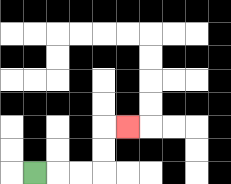{'start': '[1, 7]', 'end': '[5, 5]', 'path_directions': 'R,R,R,U,U,R', 'path_coordinates': '[[1, 7], [2, 7], [3, 7], [4, 7], [4, 6], [4, 5], [5, 5]]'}